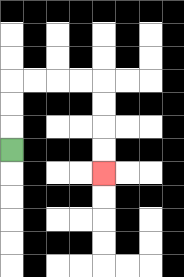{'start': '[0, 6]', 'end': '[4, 7]', 'path_directions': 'U,U,U,R,R,R,R,D,D,D,D', 'path_coordinates': '[[0, 6], [0, 5], [0, 4], [0, 3], [1, 3], [2, 3], [3, 3], [4, 3], [4, 4], [4, 5], [4, 6], [4, 7]]'}